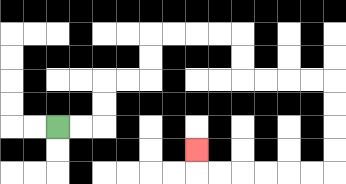{'start': '[2, 5]', 'end': '[8, 6]', 'path_directions': 'R,R,U,U,R,R,U,U,R,R,R,R,D,D,R,R,R,R,D,D,D,D,L,L,L,L,L,L,U', 'path_coordinates': '[[2, 5], [3, 5], [4, 5], [4, 4], [4, 3], [5, 3], [6, 3], [6, 2], [6, 1], [7, 1], [8, 1], [9, 1], [10, 1], [10, 2], [10, 3], [11, 3], [12, 3], [13, 3], [14, 3], [14, 4], [14, 5], [14, 6], [14, 7], [13, 7], [12, 7], [11, 7], [10, 7], [9, 7], [8, 7], [8, 6]]'}